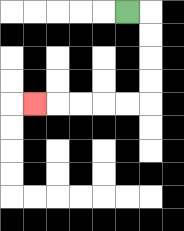{'start': '[5, 0]', 'end': '[1, 4]', 'path_directions': 'R,D,D,D,D,L,L,L,L,L', 'path_coordinates': '[[5, 0], [6, 0], [6, 1], [6, 2], [6, 3], [6, 4], [5, 4], [4, 4], [3, 4], [2, 4], [1, 4]]'}